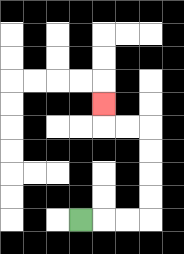{'start': '[3, 9]', 'end': '[4, 4]', 'path_directions': 'R,R,R,U,U,U,U,L,L,U', 'path_coordinates': '[[3, 9], [4, 9], [5, 9], [6, 9], [6, 8], [6, 7], [6, 6], [6, 5], [5, 5], [4, 5], [4, 4]]'}